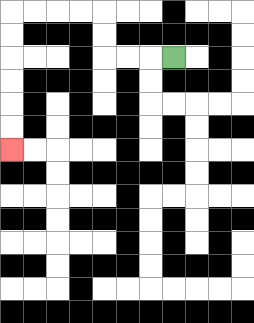{'start': '[7, 2]', 'end': '[0, 6]', 'path_directions': 'L,L,L,U,U,L,L,L,L,D,D,D,D,D,D', 'path_coordinates': '[[7, 2], [6, 2], [5, 2], [4, 2], [4, 1], [4, 0], [3, 0], [2, 0], [1, 0], [0, 0], [0, 1], [0, 2], [0, 3], [0, 4], [0, 5], [0, 6]]'}